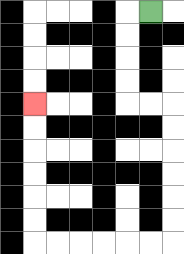{'start': '[6, 0]', 'end': '[1, 4]', 'path_directions': 'L,D,D,D,D,R,R,D,D,D,D,D,D,L,L,L,L,L,L,U,U,U,U,U,U', 'path_coordinates': '[[6, 0], [5, 0], [5, 1], [5, 2], [5, 3], [5, 4], [6, 4], [7, 4], [7, 5], [7, 6], [7, 7], [7, 8], [7, 9], [7, 10], [6, 10], [5, 10], [4, 10], [3, 10], [2, 10], [1, 10], [1, 9], [1, 8], [1, 7], [1, 6], [1, 5], [1, 4]]'}